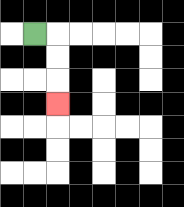{'start': '[1, 1]', 'end': '[2, 4]', 'path_directions': 'R,D,D,D', 'path_coordinates': '[[1, 1], [2, 1], [2, 2], [2, 3], [2, 4]]'}